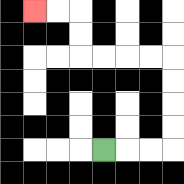{'start': '[4, 6]', 'end': '[1, 0]', 'path_directions': 'R,R,R,U,U,U,U,L,L,L,L,U,U,L,L', 'path_coordinates': '[[4, 6], [5, 6], [6, 6], [7, 6], [7, 5], [7, 4], [7, 3], [7, 2], [6, 2], [5, 2], [4, 2], [3, 2], [3, 1], [3, 0], [2, 0], [1, 0]]'}